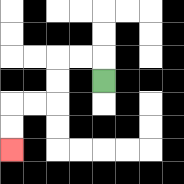{'start': '[4, 3]', 'end': '[0, 6]', 'path_directions': 'U,L,L,D,D,L,L,D,D', 'path_coordinates': '[[4, 3], [4, 2], [3, 2], [2, 2], [2, 3], [2, 4], [1, 4], [0, 4], [0, 5], [0, 6]]'}